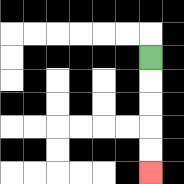{'start': '[6, 2]', 'end': '[6, 7]', 'path_directions': 'D,D,D,D,D', 'path_coordinates': '[[6, 2], [6, 3], [6, 4], [6, 5], [6, 6], [6, 7]]'}